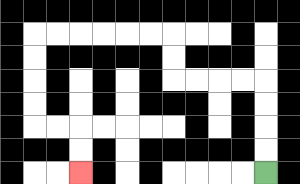{'start': '[11, 7]', 'end': '[3, 7]', 'path_directions': 'U,U,U,U,L,L,L,L,U,U,L,L,L,L,L,L,D,D,D,D,R,R,D,D', 'path_coordinates': '[[11, 7], [11, 6], [11, 5], [11, 4], [11, 3], [10, 3], [9, 3], [8, 3], [7, 3], [7, 2], [7, 1], [6, 1], [5, 1], [4, 1], [3, 1], [2, 1], [1, 1], [1, 2], [1, 3], [1, 4], [1, 5], [2, 5], [3, 5], [3, 6], [3, 7]]'}